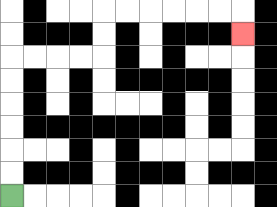{'start': '[0, 8]', 'end': '[10, 1]', 'path_directions': 'U,U,U,U,U,U,R,R,R,R,U,U,R,R,R,R,R,R,D', 'path_coordinates': '[[0, 8], [0, 7], [0, 6], [0, 5], [0, 4], [0, 3], [0, 2], [1, 2], [2, 2], [3, 2], [4, 2], [4, 1], [4, 0], [5, 0], [6, 0], [7, 0], [8, 0], [9, 0], [10, 0], [10, 1]]'}